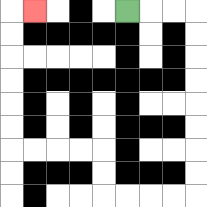{'start': '[5, 0]', 'end': '[1, 0]', 'path_directions': 'R,R,R,D,D,D,D,D,D,D,D,L,L,L,L,U,U,L,L,L,L,U,U,U,U,U,U,R', 'path_coordinates': '[[5, 0], [6, 0], [7, 0], [8, 0], [8, 1], [8, 2], [8, 3], [8, 4], [8, 5], [8, 6], [8, 7], [8, 8], [7, 8], [6, 8], [5, 8], [4, 8], [4, 7], [4, 6], [3, 6], [2, 6], [1, 6], [0, 6], [0, 5], [0, 4], [0, 3], [0, 2], [0, 1], [0, 0], [1, 0]]'}